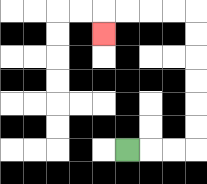{'start': '[5, 6]', 'end': '[4, 1]', 'path_directions': 'R,R,R,U,U,U,U,U,U,L,L,L,L,D', 'path_coordinates': '[[5, 6], [6, 6], [7, 6], [8, 6], [8, 5], [8, 4], [8, 3], [8, 2], [8, 1], [8, 0], [7, 0], [6, 0], [5, 0], [4, 0], [4, 1]]'}